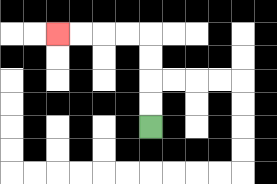{'start': '[6, 5]', 'end': '[2, 1]', 'path_directions': 'U,U,U,U,L,L,L,L', 'path_coordinates': '[[6, 5], [6, 4], [6, 3], [6, 2], [6, 1], [5, 1], [4, 1], [3, 1], [2, 1]]'}